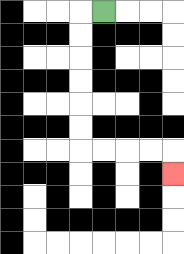{'start': '[4, 0]', 'end': '[7, 7]', 'path_directions': 'L,D,D,D,D,D,D,R,R,R,R,D', 'path_coordinates': '[[4, 0], [3, 0], [3, 1], [3, 2], [3, 3], [3, 4], [3, 5], [3, 6], [4, 6], [5, 6], [6, 6], [7, 6], [7, 7]]'}